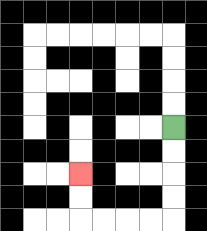{'start': '[7, 5]', 'end': '[3, 7]', 'path_directions': 'D,D,D,D,L,L,L,L,U,U', 'path_coordinates': '[[7, 5], [7, 6], [7, 7], [7, 8], [7, 9], [6, 9], [5, 9], [4, 9], [3, 9], [3, 8], [3, 7]]'}